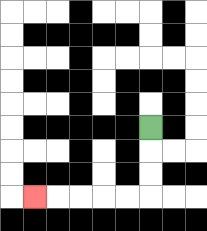{'start': '[6, 5]', 'end': '[1, 8]', 'path_directions': 'D,D,D,L,L,L,L,L', 'path_coordinates': '[[6, 5], [6, 6], [6, 7], [6, 8], [5, 8], [4, 8], [3, 8], [2, 8], [1, 8]]'}